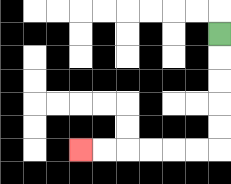{'start': '[9, 1]', 'end': '[3, 6]', 'path_directions': 'D,D,D,D,D,L,L,L,L,L,L', 'path_coordinates': '[[9, 1], [9, 2], [9, 3], [9, 4], [9, 5], [9, 6], [8, 6], [7, 6], [6, 6], [5, 6], [4, 6], [3, 6]]'}